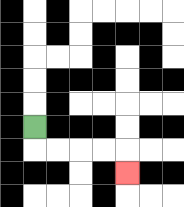{'start': '[1, 5]', 'end': '[5, 7]', 'path_directions': 'D,R,R,R,R,D', 'path_coordinates': '[[1, 5], [1, 6], [2, 6], [3, 6], [4, 6], [5, 6], [5, 7]]'}